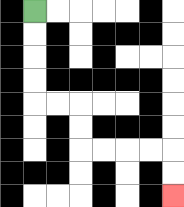{'start': '[1, 0]', 'end': '[7, 8]', 'path_directions': 'D,D,D,D,R,R,D,D,R,R,R,R,D,D', 'path_coordinates': '[[1, 0], [1, 1], [1, 2], [1, 3], [1, 4], [2, 4], [3, 4], [3, 5], [3, 6], [4, 6], [5, 6], [6, 6], [7, 6], [7, 7], [7, 8]]'}